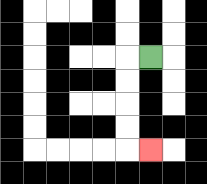{'start': '[6, 2]', 'end': '[6, 6]', 'path_directions': 'L,D,D,D,D,R', 'path_coordinates': '[[6, 2], [5, 2], [5, 3], [5, 4], [5, 5], [5, 6], [6, 6]]'}